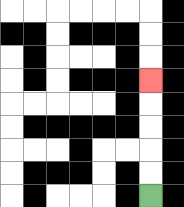{'start': '[6, 8]', 'end': '[6, 3]', 'path_directions': 'U,U,U,U,U', 'path_coordinates': '[[6, 8], [6, 7], [6, 6], [6, 5], [6, 4], [6, 3]]'}